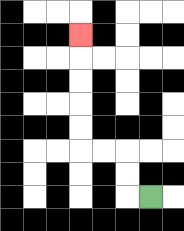{'start': '[6, 8]', 'end': '[3, 1]', 'path_directions': 'L,U,U,L,L,U,U,U,U,U', 'path_coordinates': '[[6, 8], [5, 8], [5, 7], [5, 6], [4, 6], [3, 6], [3, 5], [3, 4], [3, 3], [3, 2], [3, 1]]'}